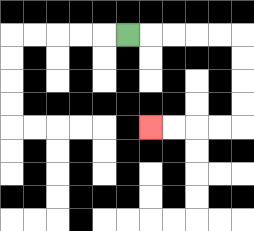{'start': '[5, 1]', 'end': '[6, 5]', 'path_directions': 'R,R,R,R,R,D,D,D,D,L,L,L,L', 'path_coordinates': '[[5, 1], [6, 1], [7, 1], [8, 1], [9, 1], [10, 1], [10, 2], [10, 3], [10, 4], [10, 5], [9, 5], [8, 5], [7, 5], [6, 5]]'}